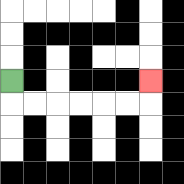{'start': '[0, 3]', 'end': '[6, 3]', 'path_directions': 'D,R,R,R,R,R,R,U', 'path_coordinates': '[[0, 3], [0, 4], [1, 4], [2, 4], [3, 4], [4, 4], [5, 4], [6, 4], [6, 3]]'}